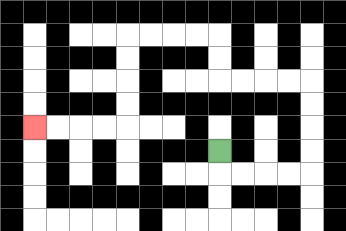{'start': '[9, 6]', 'end': '[1, 5]', 'path_directions': 'D,R,R,R,R,U,U,U,U,L,L,L,L,U,U,L,L,L,L,D,D,D,D,L,L,L,L', 'path_coordinates': '[[9, 6], [9, 7], [10, 7], [11, 7], [12, 7], [13, 7], [13, 6], [13, 5], [13, 4], [13, 3], [12, 3], [11, 3], [10, 3], [9, 3], [9, 2], [9, 1], [8, 1], [7, 1], [6, 1], [5, 1], [5, 2], [5, 3], [5, 4], [5, 5], [4, 5], [3, 5], [2, 5], [1, 5]]'}